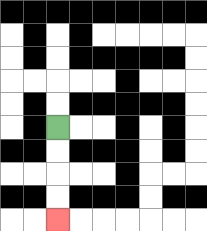{'start': '[2, 5]', 'end': '[2, 9]', 'path_directions': 'D,D,D,D', 'path_coordinates': '[[2, 5], [2, 6], [2, 7], [2, 8], [2, 9]]'}